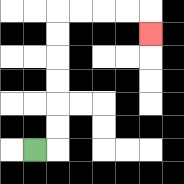{'start': '[1, 6]', 'end': '[6, 1]', 'path_directions': 'R,U,U,U,U,U,U,R,R,R,R,D', 'path_coordinates': '[[1, 6], [2, 6], [2, 5], [2, 4], [2, 3], [2, 2], [2, 1], [2, 0], [3, 0], [4, 0], [5, 0], [6, 0], [6, 1]]'}